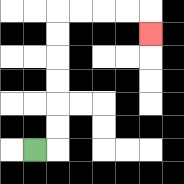{'start': '[1, 6]', 'end': '[6, 1]', 'path_directions': 'R,U,U,U,U,U,U,R,R,R,R,D', 'path_coordinates': '[[1, 6], [2, 6], [2, 5], [2, 4], [2, 3], [2, 2], [2, 1], [2, 0], [3, 0], [4, 0], [5, 0], [6, 0], [6, 1]]'}